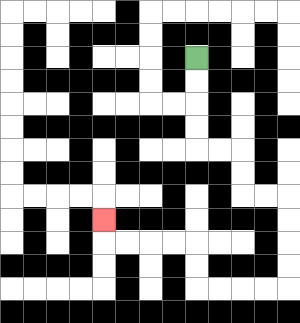{'start': '[8, 2]', 'end': '[4, 9]', 'path_directions': 'D,D,D,D,R,R,D,D,R,R,D,D,D,D,L,L,L,L,U,U,L,L,L,L,U', 'path_coordinates': '[[8, 2], [8, 3], [8, 4], [8, 5], [8, 6], [9, 6], [10, 6], [10, 7], [10, 8], [11, 8], [12, 8], [12, 9], [12, 10], [12, 11], [12, 12], [11, 12], [10, 12], [9, 12], [8, 12], [8, 11], [8, 10], [7, 10], [6, 10], [5, 10], [4, 10], [4, 9]]'}